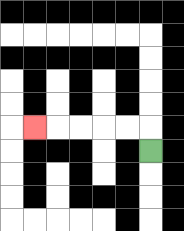{'start': '[6, 6]', 'end': '[1, 5]', 'path_directions': 'U,L,L,L,L,L', 'path_coordinates': '[[6, 6], [6, 5], [5, 5], [4, 5], [3, 5], [2, 5], [1, 5]]'}